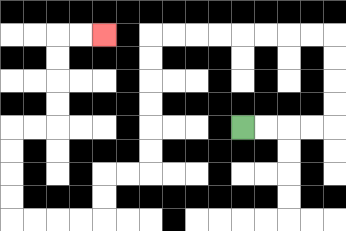{'start': '[10, 5]', 'end': '[4, 1]', 'path_directions': 'R,R,R,R,U,U,U,U,L,L,L,L,L,L,L,L,D,D,D,D,D,D,L,L,D,D,L,L,L,L,U,U,U,U,R,R,U,U,U,U,R,R', 'path_coordinates': '[[10, 5], [11, 5], [12, 5], [13, 5], [14, 5], [14, 4], [14, 3], [14, 2], [14, 1], [13, 1], [12, 1], [11, 1], [10, 1], [9, 1], [8, 1], [7, 1], [6, 1], [6, 2], [6, 3], [6, 4], [6, 5], [6, 6], [6, 7], [5, 7], [4, 7], [4, 8], [4, 9], [3, 9], [2, 9], [1, 9], [0, 9], [0, 8], [0, 7], [0, 6], [0, 5], [1, 5], [2, 5], [2, 4], [2, 3], [2, 2], [2, 1], [3, 1], [4, 1]]'}